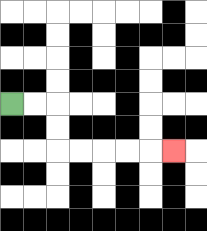{'start': '[0, 4]', 'end': '[7, 6]', 'path_directions': 'R,R,D,D,R,R,R,R,R', 'path_coordinates': '[[0, 4], [1, 4], [2, 4], [2, 5], [2, 6], [3, 6], [4, 6], [5, 6], [6, 6], [7, 6]]'}